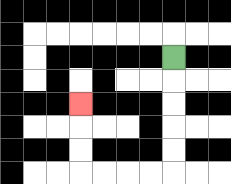{'start': '[7, 2]', 'end': '[3, 4]', 'path_directions': 'D,D,D,D,D,L,L,L,L,U,U,U', 'path_coordinates': '[[7, 2], [7, 3], [7, 4], [7, 5], [7, 6], [7, 7], [6, 7], [5, 7], [4, 7], [3, 7], [3, 6], [3, 5], [3, 4]]'}